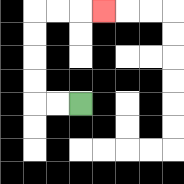{'start': '[3, 4]', 'end': '[4, 0]', 'path_directions': 'L,L,U,U,U,U,R,R,R', 'path_coordinates': '[[3, 4], [2, 4], [1, 4], [1, 3], [1, 2], [1, 1], [1, 0], [2, 0], [3, 0], [4, 0]]'}